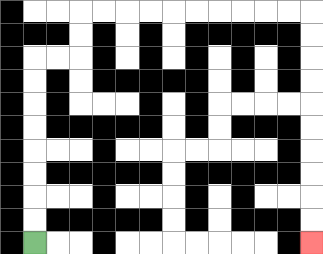{'start': '[1, 10]', 'end': '[13, 10]', 'path_directions': 'U,U,U,U,U,U,U,U,R,R,U,U,R,R,R,R,R,R,R,R,R,R,D,D,D,D,D,D,D,D,D,D', 'path_coordinates': '[[1, 10], [1, 9], [1, 8], [1, 7], [1, 6], [1, 5], [1, 4], [1, 3], [1, 2], [2, 2], [3, 2], [3, 1], [3, 0], [4, 0], [5, 0], [6, 0], [7, 0], [8, 0], [9, 0], [10, 0], [11, 0], [12, 0], [13, 0], [13, 1], [13, 2], [13, 3], [13, 4], [13, 5], [13, 6], [13, 7], [13, 8], [13, 9], [13, 10]]'}